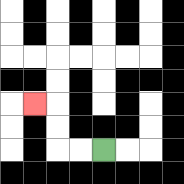{'start': '[4, 6]', 'end': '[1, 4]', 'path_directions': 'L,L,U,U,L', 'path_coordinates': '[[4, 6], [3, 6], [2, 6], [2, 5], [2, 4], [1, 4]]'}